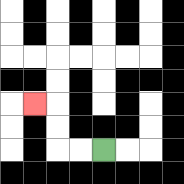{'start': '[4, 6]', 'end': '[1, 4]', 'path_directions': 'L,L,U,U,L', 'path_coordinates': '[[4, 6], [3, 6], [2, 6], [2, 5], [2, 4], [1, 4]]'}